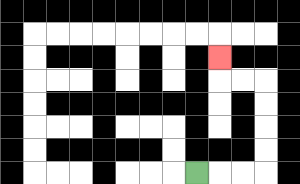{'start': '[8, 7]', 'end': '[9, 2]', 'path_directions': 'R,R,R,U,U,U,U,L,L,U', 'path_coordinates': '[[8, 7], [9, 7], [10, 7], [11, 7], [11, 6], [11, 5], [11, 4], [11, 3], [10, 3], [9, 3], [9, 2]]'}